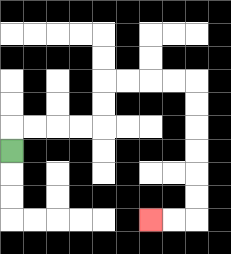{'start': '[0, 6]', 'end': '[6, 9]', 'path_directions': 'U,R,R,R,R,U,U,R,R,R,R,D,D,D,D,D,D,L,L', 'path_coordinates': '[[0, 6], [0, 5], [1, 5], [2, 5], [3, 5], [4, 5], [4, 4], [4, 3], [5, 3], [6, 3], [7, 3], [8, 3], [8, 4], [8, 5], [8, 6], [8, 7], [8, 8], [8, 9], [7, 9], [6, 9]]'}